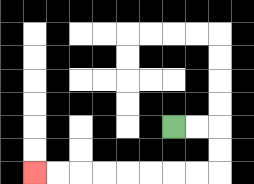{'start': '[7, 5]', 'end': '[1, 7]', 'path_directions': 'R,R,D,D,L,L,L,L,L,L,L,L', 'path_coordinates': '[[7, 5], [8, 5], [9, 5], [9, 6], [9, 7], [8, 7], [7, 7], [6, 7], [5, 7], [4, 7], [3, 7], [2, 7], [1, 7]]'}